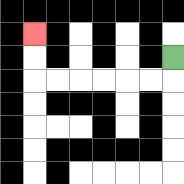{'start': '[7, 2]', 'end': '[1, 1]', 'path_directions': 'D,L,L,L,L,L,L,U,U', 'path_coordinates': '[[7, 2], [7, 3], [6, 3], [5, 3], [4, 3], [3, 3], [2, 3], [1, 3], [1, 2], [1, 1]]'}